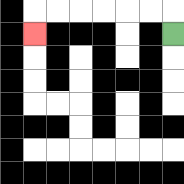{'start': '[7, 1]', 'end': '[1, 1]', 'path_directions': 'U,L,L,L,L,L,L,D', 'path_coordinates': '[[7, 1], [7, 0], [6, 0], [5, 0], [4, 0], [3, 0], [2, 0], [1, 0], [1, 1]]'}